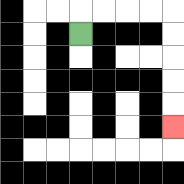{'start': '[3, 1]', 'end': '[7, 5]', 'path_directions': 'U,R,R,R,R,D,D,D,D,D', 'path_coordinates': '[[3, 1], [3, 0], [4, 0], [5, 0], [6, 0], [7, 0], [7, 1], [7, 2], [7, 3], [7, 4], [7, 5]]'}